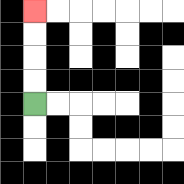{'start': '[1, 4]', 'end': '[1, 0]', 'path_directions': 'U,U,U,U', 'path_coordinates': '[[1, 4], [1, 3], [1, 2], [1, 1], [1, 0]]'}